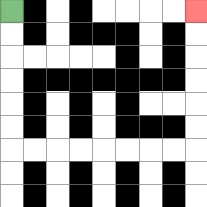{'start': '[0, 0]', 'end': '[8, 0]', 'path_directions': 'D,D,D,D,D,D,R,R,R,R,R,R,R,R,U,U,U,U,U,U', 'path_coordinates': '[[0, 0], [0, 1], [0, 2], [0, 3], [0, 4], [0, 5], [0, 6], [1, 6], [2, 6], [3, 6], [4, 6], [5, 6], [6, 6], [7, 6], [8, 6], [8, 5], [8, 4], [8, 3], [8, 2], [8, 1], [8, 0]]'}